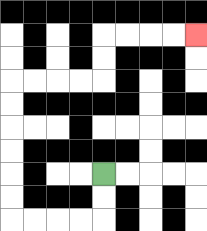{'start': '[4, 7]', 'end': '[8, 1]', 'path_directions': 'D,D,L,L,L,L,U,U,U,U,U,U,R,R,R,R,U,U,R,R,R,R', 'path_coordinates': '[[4, 7], [4, 8], [4, 9], [3, 9], [2, 9], [1, 9], [0, 9], [0, 8], [0, 7], [0, 6], [0, 5], [0, 4], [0, 3], [1, 3], [2, 3], [3, 3], [4, 3], [4, 2], [4, 1], [5, 1], [6, 1], [7, 1], [8, 1]]'}